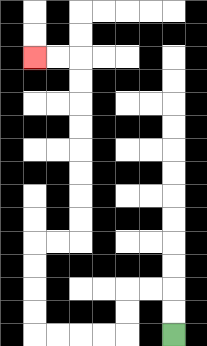{'start': '[7, 14]', 'end': '[1, 2]', 'path_directions': 'U,U,L,L,D,D,L,L,L,L,U,U,U,U,R,R,U,U,U,U,U,U,U,U,L,L', 'path_coordinates': '[[7, 14], [7, 13], [7, 12], [6, 12], [5, 12], [5, 13], [5, 14], [4, 14], [3, 14], [2, 14], [1, 14], [1, 13], [1, 12], [1, 11], [1, 10], [2, 10], [3, 10], [3, 9], [3, 8], [3, 7], [3, 6], [3, 5], [3, 4], [3, 3], [3, 2], [2, 2], [1, 2]]'}